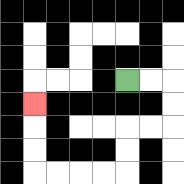{'start': '[5, 3]', 'end': '[1, 4]', 'path_directions': 'R,R,D,D,L,L,D,D,L,L,L,L,U,U,U', 'path_coordinates': '[[5, 3], [6, 3], [7, 3], [7, 4], [7, 5], [6, 5], [5, 5], [5, 6], [5, 7], [4, 7], [3, 7], [2, 7], [1, 7], [1, 6], [1, 5], [1, 4]]'}